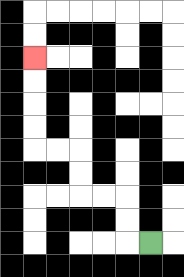{'start': '[6, 10]', 'end': '[1, 2]', 'path_directions': 'L,U,U,L,L,U,U,L,L,U,U,U,U', 'path_coordinates': '[[6, 10], [5, 10], [5, 9], [5, 8], [4, 8], [3, 8], [3, 7], [3, 6], [2, 6], [1, 6], [1, 5], [1, 4], [1, 3], [1, 2]]'}